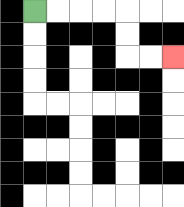{'start': '[1, 0]', 'end': '[7, 2]', 'path_directions': 'R,R,R,R,D,D,R,R', 'path_coordinates': '[[1, 0], [2, 0], [3, 0], [4, 0], [5, 0], [5, 1], [5, 2], [6, 2], [7, 2]]'}